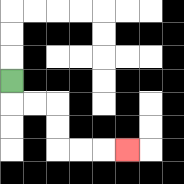{'start': '[0, 3]', 'end': '[5, 6]', 'path_directions': 'D,R,R,D,D,R,R,R', 'path_coordinates': '[[0, 3], [0, 4], [1, 4], [2, 4], [2, 5], [2, 6], [3, 6], [4, 6], [5, 6]]'}